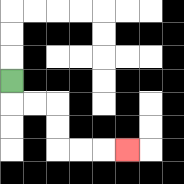{'start': '[0, 3]', 'end': '[5, 6]', 'path_directions': 'D,R,R,D,D,R,R,R', 'path_coordinates': '[[0, 3], [0, 4], [1, 4], [2, 4], [2, 5], [2, 6], [3, 6], [4, 6], [5, 6]]'}